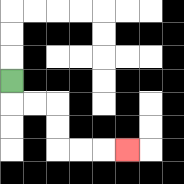{'start': '[0, 3]', 'end': '[5, 6]', 'path_directions': 'D,R,R,D,D,R,R,R', 'path_coordinates': '[[0, 3], [0, 4], [1, 4], [2, 4], [2, 5], [2, 6], [3, 6], [4, 6], [5, 6]]'}